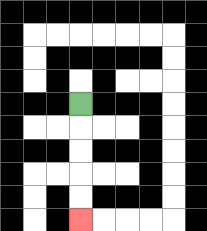{'start': '[3, 4]', 'end': '[3, 9]', 'path_directions': 'D,D,D,D,D', 'path_coordinates': '[[3, 4], [3, 5], [3, 6], [3, 7], [3, 8], [3, 9]]'}